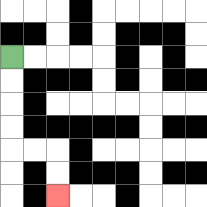{'start': '[0, 2]', 'end': '[2, 8]', 'path_directions': 'D,D,D,D,R,R,D,D', 'path_coordinates': '[[0, 2], [0, 3], [0, 4], [0, 5], [0, 6], [1, 6], [2, 6], [2, 7], [2, 8]]'}